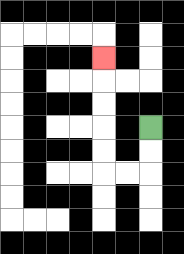{'start': '[6, 5]', 'end': '[4, 2]', 'path_directions': 'D,D,L,L,U,U,U,U,U', 'path_coordinates': '[[6, 5], [6, 6], [6, 7], [5, 7], [4, 7], [4, 6], [4, 5], [4, 4], [4, 3], [4, 2]]'}